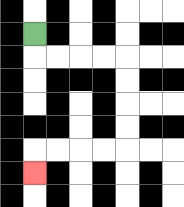{'start': '[1, 1]', 'end': '[1, 7]', 'path_directions': 'D,R,R,R,R,D,D,D,D,L,L,L,L,D', 'path_coordinates': '[[1, 1], [1, 2], [2, 2], [3, 2], [4, 2], [5, 2], [5, 3], [5, 4], [5, 5], [5, 6], [4, 6], [3, 6], [2, 6], [1, 6], [1, 7]]'}